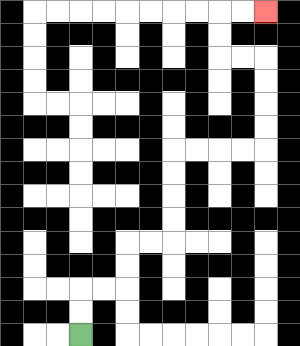{'start': '[3, 14]', 'end': '[11, 0]', 'path_directions': 'U,U,R,R,U,U,R,R,U,U,U,U,R,R,R,R,U,U,U,U,L,L,U,U,R,R', 'path_coordinates': '[[3, 14], [3, 13], [3, 12], [4, 12], [5, 12], [5, 11], [5, 10], [6, 10], [7, 10], [7, 9], [7, 8], [7, 7], [7, 6], [8, 6], [9, 6], [10, 6], [11, 6], [11, 5], [11, 4], [11, 3], [11, 2], [10, 2], [9, 2], [9, 1], [9, 0], [10, 0], [11, 0]]'}